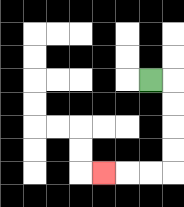{'start': '[6, 3]', 'end': '[4, 7]', 'path_directions': 'R,D,D,D,D,L,L,L', 'path_coordinates': '[[6, 3], [7, 3], [7, 4], [7, 5], [7, 6], [7, 7], [6, 7], [5, 7], [4, 7]]'}